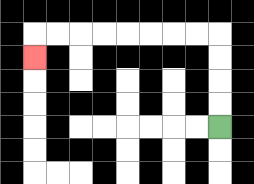{'start': '[9, 5]', 'end': '[1, 2]', 'path_directions': 'U,U,U,U,L,L,L,L,L,L,L,L,D', 'path_coordinates': '[[9, 5], [9, 4], [9, 3], [9, 2], [9, 1], [8, 1], [7, 1], [6, 1], [5, 1], [4, 1], [3, 1], [2, 1], [1, 1], [1, 2]]'}